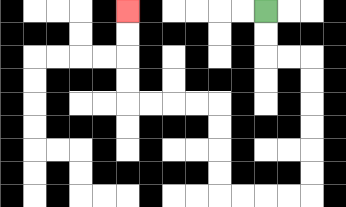{'start': '[11, 0]', 'end': '[5, 0]', 'path_directions': 'D,D,R,R,D,D,D,D,D,D,L,L,L,L,U,U,U,U,L,L,L,L,U,U,U,U', 'path_coordinates': '[[11, 0], [11, 1], [11, 2], [12, 2], [13, 2], [13, 3], [13, 4], [13, 5], [13, 6], [13, 7], [13, 8], [12, 8], [11, 8], [10, 8], [9, 8], [9, 7], [9, 6], [9, 5], [9, 4], [8, 4], [7, 4], [6, 4], [5, 4], [5, 3], [5, 2], [5, 1], [5, 0]]'}